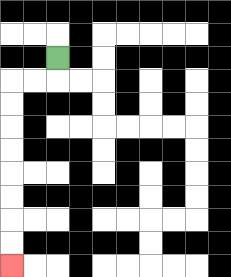{'start': '[2, 2]', 'end': '[0, 11]', 'path_directions': 'D,L,L,D,D,D,D,D,D,D,D', 'path_coordinates': '[[2, 2], [2, 3], [1, 3], [0, 3], [0, 4], [0, 5], [0, 6], [0, 7], [0, 8], [0, 9], [0, 10], [0, 11]]'}